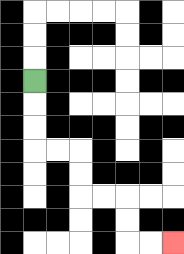{'start': '[1, 3]', 'end': '[7, 10]', 'path_directions': 'D,D,D,R,R,D,D,R,R,D,D,R,R', 'path_coordinates': '[[1, 3], [1, 4], [1, 5], [1, 6], [2, 6], [3, 6], [3, 7], [3, 8], [4, 8], [5, 8], [5, 9], [5, 10], [6, 10], [7, 10]]'}